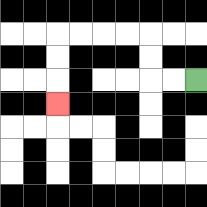{'start': '[8, 3]', 'end': '[2, 4]', 'path_directions': 'L,L,U,U,L,L,L,L,D,D,D', 'path_coordinates': '[[8, 3], [7, 3], [6, 3], [6, 2], [6, 1], [5, 1], [4, 1], [3, 1], [2, 1], [2, 2], [2, 3], [2, 4]]'}